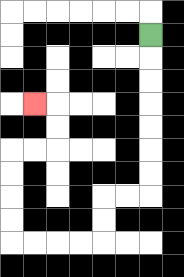{'start': '[6, 1]', 'end': '[1, 4]', 'path_directions': 'D,D,D,D,D,D,D,L,L,D,D,L,L,L,L,U,U,U,U,R,R,U,U,L', 'path_coordinates': '[[6, 1], [6, 2], [6, 3], [6, 4], [6, 5], [6, 6], [6, 7], [6, 8], [5, 8], [4, 8], [4, 9], [4, 10], [3, 10], [2, 10], [1, 10], [0, 10], [0, 9], [0, 8], [0, 7], [0, 6], [1, 6], [2, 6], [2, 5], [2, 4], [1, 4]]'}